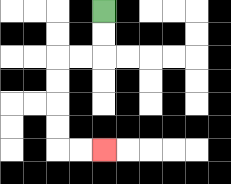{'start': '[4, 0]', 'end': '[4, 6]', 'path_directions': 'D,D,L,L,D,D,D,D,R,R', 'path_coordinates': '[[4, 0], [4, 1], [4, 2], [3, 2], [2, 2], [2, 3], [2, 4], [2, 5], [2, 6], [3, 6], [4, 6]]'}